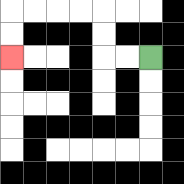{'start': '[6, 2]', 'end': '[0, 2]', 'path_directions': 'L,L,U,U,L,L,L,L,D,D', 'path_coordinates': '[[6, 2], [5, 2], [4, 2], [4, 1], [4, 0], [3, 0], [2, 0], [1, 0], [0, 0], [0, 1], [0, 2]]'}